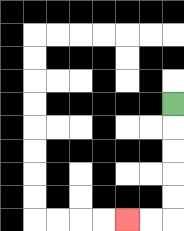{'start': '[7, 4]', 'end': '[5, 9]', 'path_directions': 'D,D,D,D,D,L,L', 'path_coordinates': '[[7, 4], [7, 5], [7, 6], [7, 7], [7, 8], [7, 9], [6, 9], [5, 9]]'}